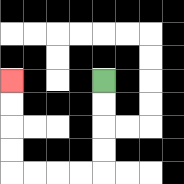{'start': '[4, 3]', 'end': '[0, 3]', 'path_directions': 'D,D,D,D,L,L,L,L,U,U,U,U', 'path_coordinates': '[[4, 3], [4, 4], [4, 5], [4, 6], [4, 7], [3, 7], [2, 7], [1, 7], [0, 7], [0, 6], [0, 5], [0, 4], [0, 3]]'}